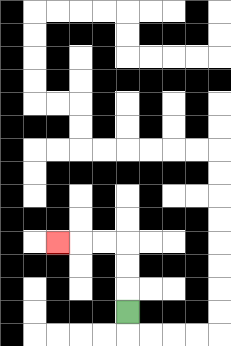{'start': '[5, 13]', 'end': '[2, 10]', 'path_directions': 'U,U,U,L,L,L', 'path_coordinates': '[[5, 13], [5, 12], [5, 11], [5, 10], [4, 10], [3, 10], [2, 10]]'}